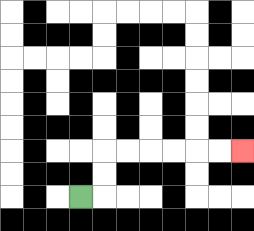{'start': '[3, 8]', 'end': '[10, 6]', 'path_directions': 'R,U,U,R,R,R,R,R,R', 'path_coordinates': '[[3, 8], [4, 8], [4, 7], [4, 6], [5, 6], [6, 6], [7, 6], [8, 6], [9, 6], [10, 6]]'}